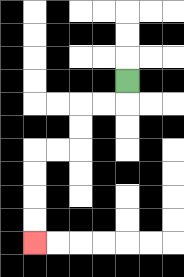{'start': '[5, 3]', 'end': '[1, 10]', 'path_directions': 'D,L,L,D,D,L,L,D,D,D,D', 'path_coordinates': '[[5, 3], [5, 4], [4, 4], [3, 4], [3, 5], [3, 6], [2, 6], [1, 6], [1, 7], [1, 8], [1, 9], [1, 10]]'}